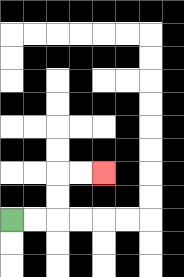{'start': '[0, 9]', 'end': '[4, 7]', 'path_directions': 'R,R,U,U,R,R', 'path_coordinates': '[[0, 9], [1, 9], [2, 9], [2, 8], [2, 7], [3, 7], [4, 7]]'}